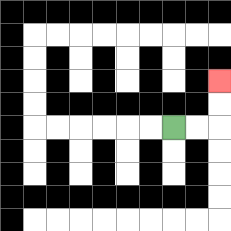{'start': '[7, 5]', 'end': '[9, 3]', 'path_directions': 'R,R,U,U', 'path_coordinates': '[[7, 5], [8, 5], [9, 5], [9, 4], [9, 3]]'}